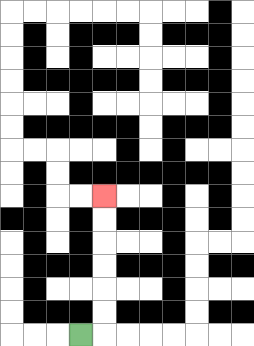{'start': '[3, 14]', 'end': '[4, 8]', 'path_directions': 'R,U,U,U,U,U,U', 'path_coordinates': '[[3, 14], [4, 14], [4, 13], [4, 12], [4, 11], [4, 10], [4, 9], [4, 8]]'}